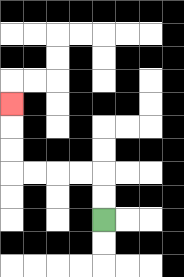{'start': '[4, 9]', 'end': '[0, 4]', 'path_directions': 'U,U,L,L,L,L,U,U,U', 'path_coordinates': '[[4, 9], [4, 8], [4, 7], [3, 7], [2, 7], [1, 7], [0, 7], [0, 6], [0, 5], [0, 4]]'}